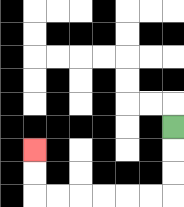{'start': '[7, 5]', 'end': '[1, 6]', 'path_directions': 'D,D,D,L,L,L,L,L,L,U,U', 'path_coordinates': '[[7, 5], [7, 6], [7, 7], [7, 8], [6, 8], [5, 8], [4, 8], [3, 8], [2, 8], [1, 8], [1, 7], [1, 6]]'}